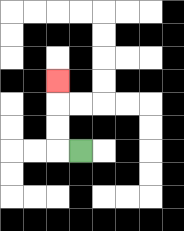{'start': '[3, 6]', 'end': '[2, 3]', 'path_directions': 'L,U,U,U', 'path_coordinates': '[[3, 6], [2, 6], [2, 5], [2, 4], [2, 3]]'}